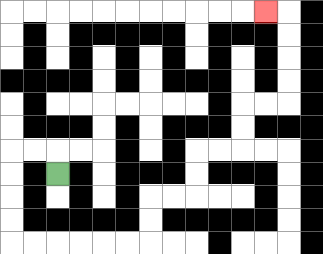{'start': '[2, 7]', 'end': '[11, 0]', 'path_directions': 'U,L,L,D,D,D,D,R,R,R,R,R,R,U,U,R,R,U,U,R,R,U,U,R,R,U,U,U,U,L', 'path_coordinates': '[[2, 7], [2, 6], [1, 6], [0, 6], [0, 7], [0, 8], [0, 9], [0, 10], [1, 10], [2, 10], [3, 10], [4, 10], [5, 10], [6, 10], [6, 9], [6, 8], [7, 8], [8, 8], [8, 7], [8, 6], [9, 6], [10, 6], [10, 5], [10, 4], [11, 4], [12, 4], [12, 3], [12, 2], [12, 1], [12, 0], [11, 0]]'}